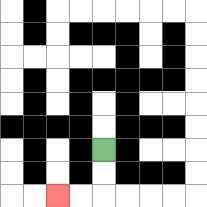{'start': '[4, 6]', 'end': '[2, 8]', 'path_directions': 'D,D,L,L', 'path_coordinates': '[[4, 6], [4, 7], [4, 8], [3, 8], [2, 8]]'}